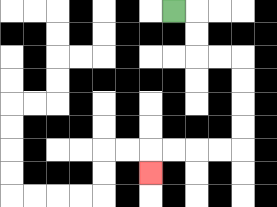{'start': '[7, 0]', 'end': '[6, 7]', 'path_directions': 'R,D,D,R,R,D,D,D,D,L,L,L,L,D', 'path_coordinates': '[[7, 0], [8, 0], [8, 1], [8, 2], [9, 2], [10, 2], [10, 3], [10, 4], [10, 5], [10, 6], [9, 6], [8, 6], [7, 6], [6, 6], [6, 7]]'}